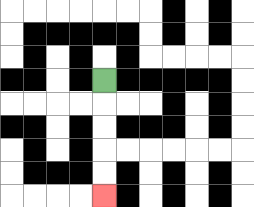{'start': '[4, 3]', 'end': '[4, 8]', 'path_directions': 'D,D,D,D,D', 'path_coordinates': '[[4, 3], [4, 4], [4, 5], [4, 6], [4, 7], [4, 8]]'}